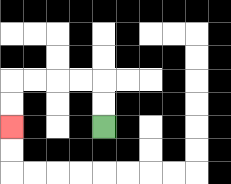{'start': '[4, 5]', 'end': '[0, 5]', 'path_directions': 'U,U,L,L,L,L,D,D', 'path_coordinates': '[[4, 5], [4, 4], [4, 3], [3, 3], [2, 3], [1, 3], [0, 3], [0, 4], [0, 5]]'}